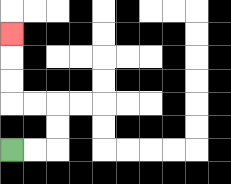{'start': '[0, 6]', 'end': '[0, 1]', 'path_directions': 'R,R,U,U,L,L,U,U,U', 'path_coordinates': '[[0, 6], [1, 6], [2, 6], [2, 5], [2, 4], [1, 4], [0, 4], [0, 3], [0, 2], [0, 1]]'}